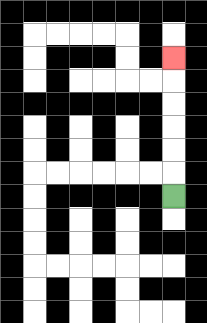{'start': '[7, 8]', 'end': '[7, 2]', 'path_directions': 'U,U,U,U,U,U', 'path_coordinates': '[[7, 8], [7, 7], [7, 6], [7, 5], [7, 4], [7, 3], [7, 2]]'}